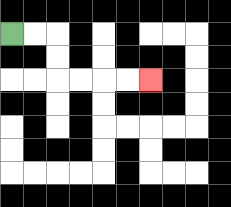{'start': '[0, 1]', 'end': '[6, 3]', 'path_directions': 'R,R,D,D,R,R,R,R', 'path_coordinates': '[[0, 1], [1, 1], [2, 1], [2, 2], [2, 3], [3, 3], [4, 3], [5, 3], [6, 3]]'}